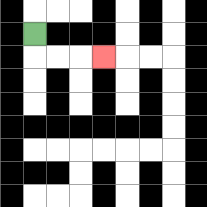{'start': '[1, 1]', 'end': '[4, 2]', 'path_directions': 'D,R,R,R', 'path_coordinates': '[[1, 1], [1, 2], [2, 2], [3, 2], [4, 2]]'}